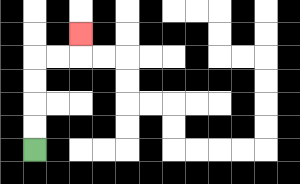{'start': '[1, 6]', 'end': '[3, 1]', 'path_directions': 'U,U,U,U,R,R,U', 'path_coordinates': '[[1, 6], [1, 5], [1, 4], [1, 3], [1, 2], [2, 2], [3, 2], [3, 1]]'}